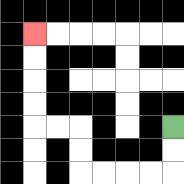{'start': '[7, 5]', 'end': '[1, 1]', 'path_directions': 'D,D,L,L,L,L,U,U,L,L,U,U,U,U', 'path_coordinates': '[[7, 5], [7, 6], [7, 7], [6, 7], [5, 7], [4, 7], [3, 7], [3, 6], [3, 5], [2, 5], [1, 5], [1, 4], [1, 3], [1, 2], [1, 1]]'}